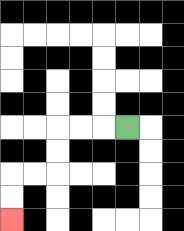{'start': '[5, 5]', 'end': '[0, 9]', 'path_directions': 'L,L,L,D,D,L,L,D,D', 'path_coordinates': '[[5, 5], [4, 5], [3, 5], [2, 5], [2, 6], [2, 7], [1, 7], [0, 7], [0, 8], [0, 9]]'}